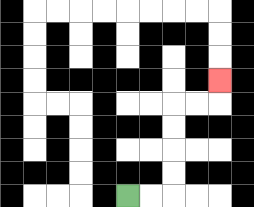{'start': '[5, 8]', 'end': '[9, 3]', 'path_directions': 'R,R,U,U,U,U,R,R,U', 'path_coordinates': '[[5, 8], [6, 8], [7, 8], [7, 7], [7, 6], [7, 5], [7, 4], [8, 4], [9, 4], [9, 3]]'}